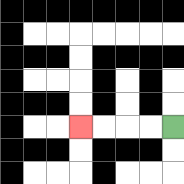{'start': '[7, 5]', 'end': '[3, 5]', 'path_directions': 'L,L,L,L', 'path_coordinates': '[[7, 5], [6, 5], [5, 5], [4, 5], [3, 5]]'}